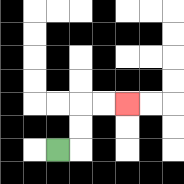{'start': '[2, 6]', 'end': '[5, 4]', 'path_directions': 'R,U,U,R,R', 'path_coordinates': '[[2, 6], [3, 6], [3, 5], [3, 4], [4, 4], [5, 4]]'}